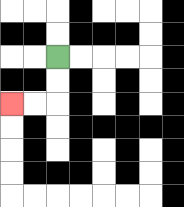{'start': '[2, 2]', 'end': '[0, 4]', 'path_directions': 'D,D,L,L', 'path_coordinates': '[[2, 2], [2, 3], [2, 4], [1, 4], [0, 4]]'}